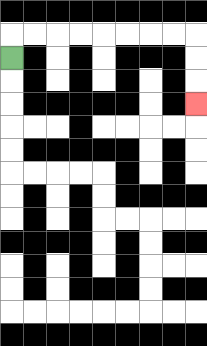{'start': '[0, 2]', 'end': '[8, 4]', 'path_directions': 'U,R,R,R,R,R,R,R,R,D,D,D', 'path_coordinates': '[[0, 2], [0, 1], [1, 1], [2, 1], [3, 1], [4, 1], [5, 1], [6, 1], [7, 1], [8, 1], [8, 2], [8, 3], [8, 4]]'}